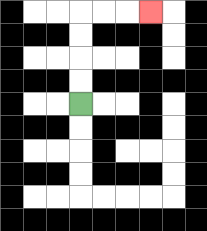{'start': '[3, 4]', 'end': '[6, 0]', 'path_directions': 'U,U,U,U,R,R,R', 'path_coordinates': '[[3, 4], [3, 3], [3, 2], [3, 1], [3, 0], [4, 0], [5, 0], [6, 0]]'}